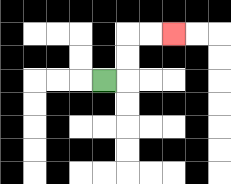{'start': '[4, 3]', 'end': '[7, 1]', 'path_directions': 'R,U,U,R,R', 'path_coordinates': '[[4, 3], [5, 3], [5, 2], [5, 1], [6, 1], [7, 1]]'}